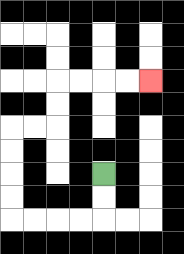{'start': '[4, 7]', 'end': '[6, 3]', 'path_directions': 'D,D,L,L,L,L,U,U,U,U,R,R,U,U,R,R,R,R', 'path_coordinates': '[[4, 7], [4, 8], [4, 9], [3, 9], [2, 9], [1, 9], [0, 9], [0, 8], [0, 7], [0, 6], [0, 5], [1, 5], [2, 5], [2, 4], [2, 3], [3, 3], [4, 3], [5, 3], [6, 3]]'}